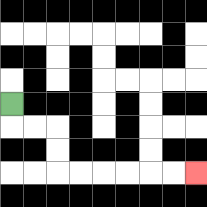{'start': '[0, 4]', 'end': '[8, 7]', 'path_directions': 'D,R,R,D,D,R,R,R,R,R,R', 'path_coordinates': '[[0, 4], [0, 5], [1, 5], [2, 5], [2, 6], [2, 7], [3, 7], [4, 7], [5, 7], [6, 7], [7, 7], [8, 7]]'}